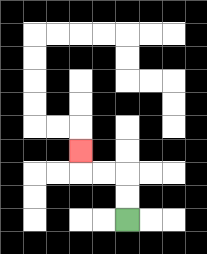{'start': '[5, 9]', 'end': '[3, 6]', 'path_directions': 'U,U,L,L,U', 'path_coordinates': '[[5, 9], [5, 8], [5, 7], [4, 7], [3, 7], [3, 6]]'}